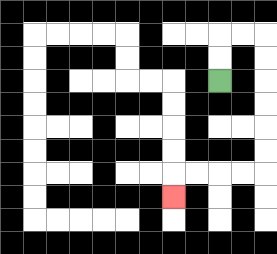{'start': '[9, 3]', 'end': '[7, 8]', 'path_directions': 'U,U,R,R,D,D,D,D,D,D,L,L,L,L,D', 'path_coordinates': '[[9, 3], [9, 2], [9, 1], [10, 1], [11, 1], [11, 2], [11, 3], [11, 4], [11, 5], [11, 6], [11, 7], [10, 7], [9, 7], [8, 7], [7, 7], [7, 8]]'}